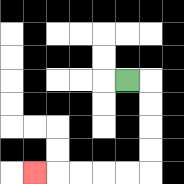{'start': '[5, 3]', 'end': '[1, 7]', 'path_directions': 'R,D,D,D,D,L,L,L,L,L', 'path_coordinates': '[[5, 3], [6, 3], [6, 4], [6, 5], [6, 6], [6, 7], [5, 7], [4, 7], [3, 7], [2, 7], [1, 7]]'}